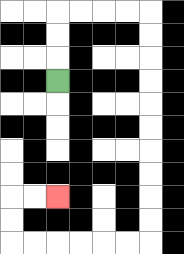{'start': '[2, 3]', 'end': '[2, 8]', 'path_directions': 'U,U,U,R,R,R,R,D,D,D,D,D,D,D,D,D,D,L,L,L,L,L,L,U,U,R,R', 'path_coordinates': '[[2, 3], [2, 2], [2, 1], [2, 0], [3, 0], [4, 0], [5, 0], [6, 0], [6, 1], [6, 2], [6, 3], [6, 4], [6, 5], [6, 6], [6, 7], [6, 8], [6, 9], [6, 10], [5, 10], [4, 10], [3, 10], [2, 10], [1, 10], [0, 10], [0, 9], [0, 8], [1, 8], [2, 8]]'}